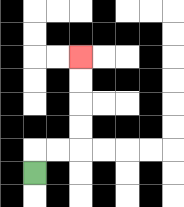{'start': '[1, 7]', 'end': '[3, 2]', 'path_directions': 'U,R,R,U,U,U,U', 'path_coordinates': '[[1, 7], [1, 6], [2, 6], [3, 6], [3, 5], [3, 4], [3, 3], [3, 2]]'}